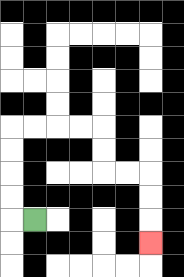{'start': '[1, 9]', 'end': '[6, 10]', 'path_directions': 'L,U,U,U,U,R,R,R,R,D,D,R,R,D,D,D', 'path_coordinates': '[[1, 9], [0, 9], [0, 8], [0, 7], [0, 6], [0, 5], [1, 5], [2, 5], [3, 5], [4, 5], [4, 6], [4, 7], [5, 7], [6, 7], [6, 8], [6, 9], [6, 10]]'}